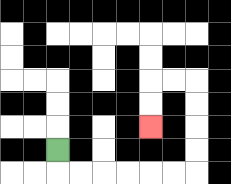{'start': '[2, 6]', 'end': '[6, 5]', 'path_directions': 'D,R,R,R,R,R,R,U,U,U,U,L,L,D,D', 'path_coordinates': '[[2, 6], [2, 7], [3, 7], [4, 7], [5, 7], [6, 7], [7, 7], [8, 7], [8, 6], [8, 5], [8, 4], [8, 3], [7, 3], [6, 3], [6, 4], [6, 5]]'}